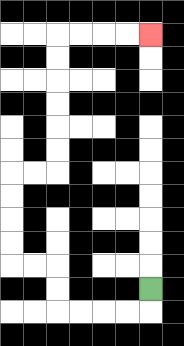{'start': '[6, 12]', 'end': '[6, 1]', 'path_directions': 'D,L,L,L,L,U,U,L,L,U,U,U,U,R,R,U,U,U,U,U,U,R,R,R,R', 'path_coordinates': '[[6, 12], [6, 13], [5, 13], [4, 13], [3, 13], [2, 13], [2, 12], [2, 11], [1, 11], [0, 11], [0, 10], [0, 9], [0, 8], [0, 7], [1, 7], [2, 7], [2, 6], [2, 5], [2, 4], [2, 3], [2, 2], [2, 1], [3, 1], [4, 1], [5, 1], [6, 1]]'}